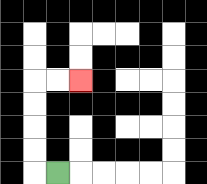{'start': '[2, 7]', 'end': '[3, 3]', 'path_directions': 'L,U,U,U,U,R,R', 'path_coordinates': '[[2, 7], [1, 7], [1, 6], [1, 5], [1, 4], [1, 3], [2, 3], [3, 3]]'}